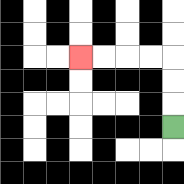{'start': '[7, 5]', 'end': '[3, 2]', 'path_directions': 'U,U,U,L,L,L,L', 'path_coordinates': '[[7, 5], [7, 4], [7, 3], [7, 2], [6, 2], [5, 2], [4, 2], [3, 2]]'}